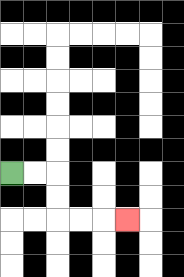{'start': '[0, 7]', 'end': '[5, 9]', 'path_directions': 'R,R,D,D,R,R,R', 'path_coordinates': '[[0, 7], [1, 7], [2, 7], [2, 8], [2, 9], [3, 9], [4, 9], [5, 9]]'}